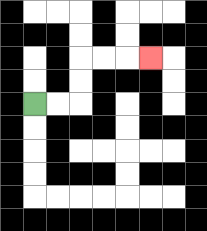{'start': '[1, 4]', 'end': '[6, 2]', 'path_directions': 'R,R,U,U,R,R,R', 'path_coordinates': '[[1, 4], [2, 4], [3, 4], [3, 3], [3, 2], [4, 2], [5, 2], [6, 2]]'}